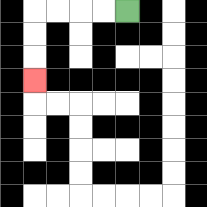{'start': '[5, 0]', 'end': '[1, 3]', 'path_directions': 'L,L,L,L,D,D,D', 'path_coordinates': '[[5, 0], [4, 0], [3, 0], [2, 0], [1, 0], [1, 1], [1, 2], [1, 3]]'}